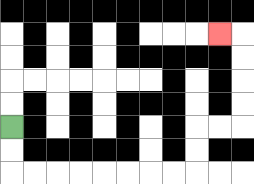{'start': '[0, 5]', 'end': '[9, 1]', 'path_directions': 'D,D,R,R,R,R,R,R,R,R,U,U,R,R,U,U,U,U,L', 'path_coordinates': '[[0, 5], [0, 6], [0, 7], [1, 7], [2, 7], [3, 7], [4, 7], [5, 7], [6, 7], [7, 7], [8, 7], [8, 6], [8, 5], [9, 5], [10, 5], [10, 4], [10, 3], [10, 2], [10, 1], [9, 1]]'}